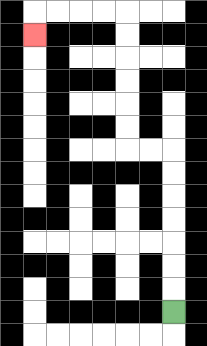{'start': '[7, 13]', 'end': '[1, 1]', 'path_directions': 'U,U,U,U,U,U,U,L,L,U,U,U,U,U,U,L,L,L,L,D', 'path_coordinates': '[[7, 13], [7, 12], [7, 11], [7, 10], [7, 9], [7, 8], [7, 7], [7, 6], [6, 6], [5, 6], [5, 5], [5, 4], [5, 3], [5, 2], [5, 1], [5, 0], [4, 0], [3, 0], [2, 0], [1, 0], [1, 1]]'}